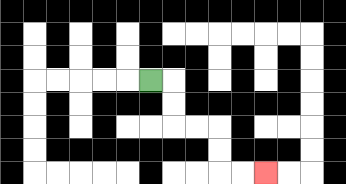{'start': '[6, 3]', 'end': '[11, 7]', 'path_directions': 'R,D,D,R,R,D,D,R,R', 'path_coordinates': '[[6, 3], [7, 3], [7, 4], [7, 5], [8, 5], [9, 5], [9, 6], [9, 7], [10, 7], [11, 7]]'}